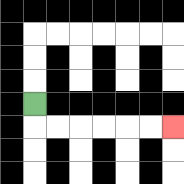{'start': '[1, 4]', 'end': '[7, 5]', 'path_directions': 'D,R,R,R,R,R,R', 'path_coordinates': '[[1, 4], [1, 5], [2, 5], [3, 5], [4, 5], [5, 5], [6, 5], [7, 5]]'}